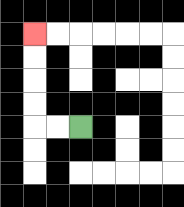{'start': '[3, 5]', 'end': '[1, 1]', 'path_directions': 'L,L,U,U,U,U', 'path_coordinates': '[[3, 5], [2, 5], [1, 5], [1, 4], [1, 3], [1, 2], [1, 1]]'}